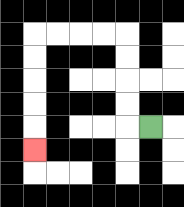{'start': '[6, 5]', 'end': '[1, 6]', 'path_directions': 'L,U,U,U,U,L,L,L,L,D,D,D,D,D', 'path_coordinates': '[[6, 5], [5, 5], [5, 4], [5, 3], [5, 2], [5, 1], [4, 1], [3, 1], [2, 1], [1, 1], [1, 2], [1, 3], [1, 4], [1, 5], [1, 6]]'}